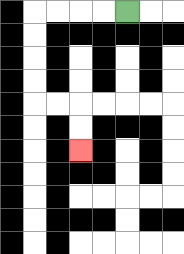{'start': '[5, 0]', 'end': '[3, 6]', 'path_directions': 'L,L,L,L,D,D,D,D,R,R,D,D', 'path_coordinates': '[[5, 0], [4, 0], [3, 0], [2, 0], [1, 0], [1, 1], [1, 2], [1, 3], [1, 4], [2, 4], [3, 4], [3, 5], [3, 6]]'}